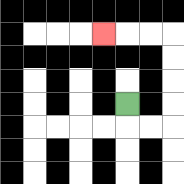{'start': '[5, 4]', 'end': '[4, 1]', 'path_directions': 'D,R,R,U,U,U,U,L,L,L', 'path_coordinates': '[[5, 4], [5, 5], [6, 5], [7, 5], [7, 4], [7, 3], [7, 2], [7, 1], [6, 1], [5, 1], [4, 1]]'}